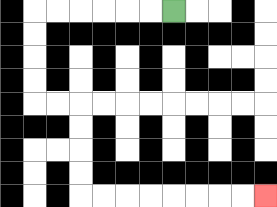{'start': '[7, 0]', 'end': '[11, 8]', 'path_directions': 'L,L,L,L,L,L,D,D,D,D,R,R,D,D,D,D,R,R,R,R,R,R,R,R', 'path_coordinates': '[[7, 0], [6, 0], [5, 0], [4, 0], [3, 0], [2, 0], [1, 0], [1, 1], [1, 2], [1, 3], [1, 4], [2, 4], [3, 4], [3, 5], [3, 6], [3, 7], [3, 8], [4, 8], [5, 8], [6, 8], [7, 8], [8, 8], [9, 8], [10, 8], [11, 8]]'}